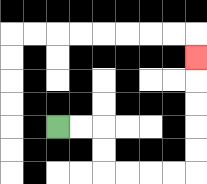{'start': '[2, 5]', 'end': '[8, 2]', 'path_directions': 'R,R,D,D,R,R,R,R,U,U,U,U,U', 'path_coordinates': '[[2, 5], [3, 5], [4, 5], [4, 6], [4, 7], [5, 7], [6, 7], [7, 7], [8, 7], [8, 6], [8, 5], [8, 4], [8, 3], [8, 2]]'}